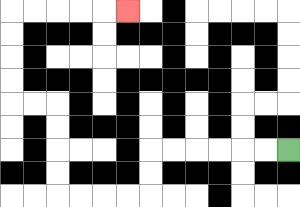{'start': '[12, 6]', 'end': '[5, 0]', 'path_directions': 'L,L,L,L,L,L,D,D,L,L,L,L,U,U,U,U,L,L,U,U,U,U,R,R,R,R,R', 'path_coordinates': '[[12, 6], [11, 6], [10, 6], [9, 6], [8, 6], [7, 6], [6, 6], [6, 7], [6, 8], [5, 8], [4, 8], [3, 8], [2, 8], [2, 7], [2, 6], [2, 5], [2, 4], [1, 4], [0, 4], [0, 3], [0, 2], [0, 1], [0, 0], [1, 0], [2, 0], [3, 0], [4, 0], [5, 0]]'}